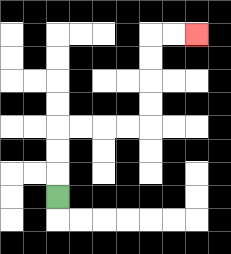{'start': '[2, 8]', 'end': '[8, 1]', 'path_directions': 'U,U,U,R,R,R,R,U,U,U,U,R,R', 'path_coordinates': '[[2, 8], [2, 7], [2, 6], [2, 5], [3, 5], [4, 5], [5, 5], [6, 5], [6, 4], [6, 3], [6, 2], [6, 1], [7, 1], [8, 1]]'}